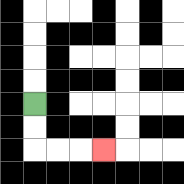{'start': '[1, 4]', 'end': '[4, 6]', 'path_directions': 'D,D,R,R,R', 'path_coordinates': '[[1, 4], [1, 5], [1, 6], [2, 6], [3, 6], [4, 6]]'}